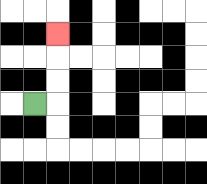{'start': '[1, 4]', 'end': '[2, 1]', 'path_directions': 'R,U,U,U', 'path_coordinates': '[[1, 4], [2, 4], [2, 3], [2, 2], [2, 1]]'}